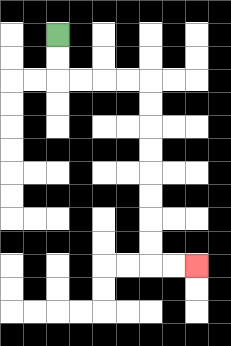{'start': '[2, 1]', 'end': '[8, 11]', 'path_directions': 'D,D,R,R,R,R,D,D,D,D,D,D,D,D,R,R', 'path_coordinates': '[[2, 1], [2, 2], [2, 3], [3, 3], [4, 3], [5, 3], [6, 3], [6, 4], [6, 5], [6, 6], [6, 7], [6, 8], [6, 9], [6, 10], [6, 11], [7, 11], [8, 11]]'}